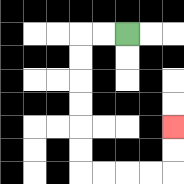{'start': '[5, 1]', 'end': '[7, 5]', 'path_directions': 'L,L,D,D,D,D,D,D,R,R,R,R,U,U', 'path_coordinates': '[[5, 1], [4, 1], [3, 1], [3, 2], [3, 3], [3, 4], [3, 5], [3, 6], [3, 7], [4, 7], [5, 7], [6, 7], [7, 7], [7, 6], [7, 5]]'}